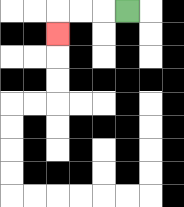{'start': '[5, 0]', 'end': '[2, 1]', 'path_directions': 'L,L,L,D', 'path_coordinates': '[[5, 0], [4, 0], [3, 0], [2, 0], [2, 1]]'}